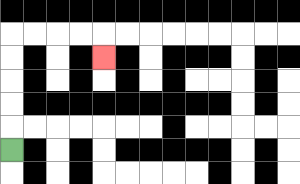{'start': '[0, 6]', 'end': '[4, 2]', 'path_directions': 'U,U,U,U,U,R,R,R,R,D', 'path_coordinates': '[[0, 6], [0, 5], [0, 4], [0, 3], [0, 2], [0, 1], [1, 1], [2, 1], [3, 1], [4, 1], [4, 2]]'}